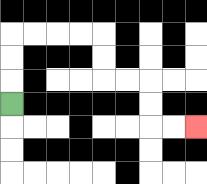{'start': '[0, 4]', 'end': '[8, 5]', 'path_directions': 'U,U,U,R,R,R,R,D,D,R,R,D,D,R,R', 'path_coordinates': '[[0, 4], [0, 3], [0, 2], [0, 1], [1, 1], [2, 1], [3, 1], [4, 1], [4, 2], [4, 3], [5, 3], [6, 3], [6, 4], [6, 5], [7, 5], [8, 5]]'}